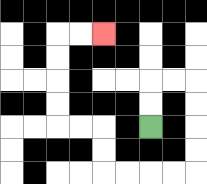{'start': '[6, 5]', 'end': '[4, 1]', 'path_directions': 'U,U,R,R,D,D,D,D,L,L,L,L,U,U,L,L,U,U,U,U,R,R', 'path_coordinates': '[[6, 5], [6, 4], [6, 3], [7, 3], [8, 3], [8, 4], [8, 5], [8, 6], [8, 7], [7, 7], [6, 7], [5, 7], [4, 7], [4, 6], [4, 5], [3, 5], [2, 5], [2, 4], [2, 3], [2, 2], [2, 1], [3, 1], [4, 1]]'}